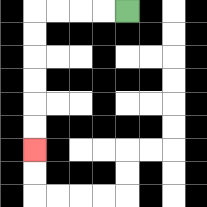{'start': '[5, 0]', 'end': '[1, 6]', 'path_directions': 'L,L,L,L,D,D,D,D,D,D', 'path_coordinates': '[[5, 0], [4, 0], [3, 0], [2, 0], [1, 0], [1, 1], [1, 2], [1, 3], [1, 4], [1, 5], [1, 6]]'}